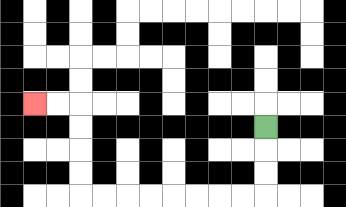{'start': '[11, 5]', 'end': '[1, 4]', 'path_directions': 'D,D,D,L,L,L,L,L,L,L,L,U,U,U,U,L,L', 'path_coordinates': '[[11, 5], [11, 6], [11, 7], [11, 8], [10, 8], [9, 8], [8, 8], [7, 8], [6, 8], [5, 8], [4, 8], [3, 8], [3, 7], [3, 6], [3, 5], [3, 4], [2, 4], [1, 4]]'}